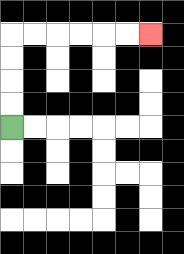{'start': '[0, 5]', 'end': '[6, 1]', 'path_directions': 'U,U,U,U,R,R,R,R,R,R', 'path_coordinates': '[[0, 5], [0, 4], [0, 3], [0, 2], [0, 1], [1, 1], [2, 1], [3, 1], [4, 1], [5, 1], [6, 1]]'}